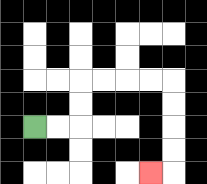{'start': '[1, 5]', 'end': '[6, 7]', 'path_directions': 'R,R,U,U,R,R,R,R,D,D,D,D,L', 'path_coordinates': '[[1, 5], [2, 5], [3, 5], [3, 4], [3, 3], [4, 3], [5, 3], [6, 3], [7, 3], [7, 4], [7, 5], [7, 6], [7, 7], [6, 7]]'}